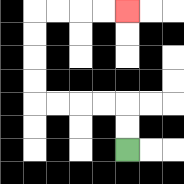{'start': '[5, 6]', 'end': '[5, 0]', 'path_directions': 'U,U,L,L,L,L,U,U,U,U,R,R,R,R', 'path_coordinates': '[[5, 6], [5, 5], [5, 4], [4, 4], [3, 4], [2, 4], [1, 4], [1, 3], [1, 2], [1, 1], [1, 0], [2, 0], [3, 0], [4, 0], [5, 0]]'}